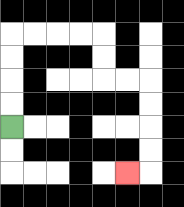{'start': '[0, 5]', 'end': '[5, 7]', 'path_directions': 'U,U,U,U,R,R,R,R,D,D,R,R,D,D,D,D,L', 'path_coordinates': '[[0, 5], [0, 4], [0, 3], [0, 2], [0, 1], [1, 1], [2, 1], [3, 1], [4, 1], [4, 2], [4, 3], [5, 3], [6, 3], [6, 4], [6, 5], [6, 6], [6, 7], [5, 7]]'}